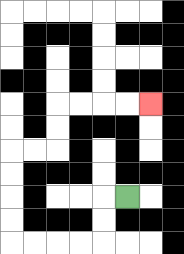{'start': '[5, 8]', 'end': '[6, 4]', 'path_directions': 'L,D,D,L,L,L,L,U,U,U,U,R,R,U,U,R,R,R,R', 'path_coordinates': '[[5, 8], [4, 8], [4, 9], [4, 10], [3, 10], [2, 10], [1, 10], [0, 10], [0, 9], [0, 8], [0, 7], [0, 6], [1, 6], [2, 6], [2, 5], [2, 4], [3, 4], [4, 4], [5, 4], [6, 4]]'}